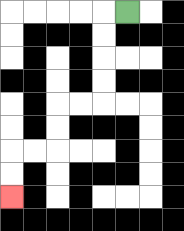{'start': '[5, 0]', 'end': '[0, 8]', 'path_directions': 'L,D,D,D,D,L,L,D,D,L,L,D,D', 'path_coordinates': '[[5, 0], [4, 0], [4, 1], [4, 2], [4, 3], [4, 4], [3, 4], [2, 4], [2, 5], [2, 6], [1, 6], [0, 6], [0, 7], [0, 8]]'}